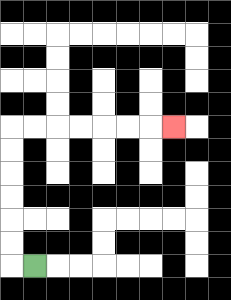{'start': '[1, 11]', 'end': '[7, 5]', 'path_directions': 'L,U,U,U,U,U,U,R,R,R,R,R,R,R', 'path_coordinates': '[[1, 11], [0, 11], [0, 10], [0, 9], [0, 8], [0, 7], [0, 6], [0, 5], [1, 5], [2, 5], [3, 5], [4, 5], [5, 5], [6, 5], [7, 5]]'}